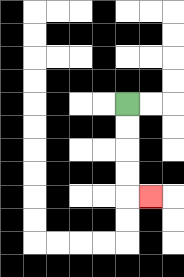{'start': '[5, 4]', 'end': '[6, 8]', 'path_directions': 'D,D,D,D,R', 'path_coordinates': '[[5, 4], [5, 5], [5, 6], [5, 7], [5, 8], [6, 8]]'}